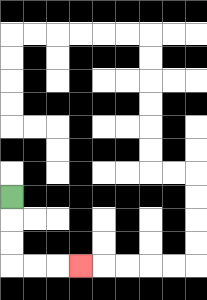{'start': '[0, 8]', 'end': '[3, 11]', 'path_directions': 'D,D,D,R,R,R', 'path_coordinates': '[[0, 8], [0, 9], [0, 10], [0, 11], [1, 11], [2, 11], [3, 11]]'}